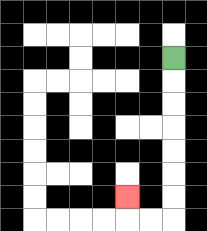{'start': '[7, 2]', 'end': '[5, 8]', 'path_directions': 'D,D,D,D,D,D,D,L,L,U', 'path_coordinates': '[[7, 2], [7, 3], [7, 4], [7, 5], [7, 6], [7, 7], [7, 8], [7, 9], [6, 9], [5, 9], [5, 8]]'}